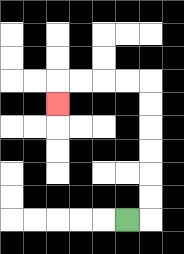{'start': '[5, 9]', 'end': '[2, 4]', 'path_directions': 'R,U,U,U,U,U,U,L,L,L,L,D', 'path_coordinates': '[[5, 9], [6, 9], [6, 8], [6, 7], [6, 6], [6, 5], [6, 4], [6, 3], [5, 3], [4, 3], [3, 3], [2, 3], [2, 4]]'}